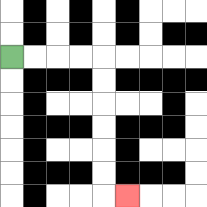{'start': '[0, 2]', 'end': '[5, 8]', 'path_directions': 'R,R,R,R,D,D,D,D,D,D,R', 'path_coordinates': '[[0, 2], [1, 2], [2, 2], [3, 2], [4, 2], [4, 3], [4, 4], [4, 5], [4, 6], [4, 7], [4, 8], [5, 8]]'}